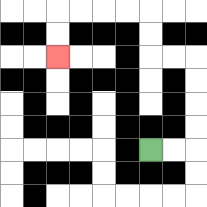{'start': '[6, 6]', 'end': '[2, 2]', 'path_directions': 'R,R,U,U,U,U,L,L,U,U,L,L,L,L,D,D', 'path_coordinates': '[[6, 6], [7, 6], [8, 6], [8, 5], [8, 4], [8, 3], [8, 2], [7, 2], [6, 2], [6, 1], [6, 0], [5, 0], [4, 0], [3, 0], [2, 0], [2, 1], [2, 2]]'}